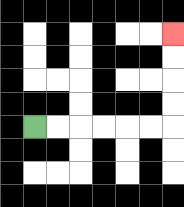{'start': '[1, 5]', 'end': '[7, 1]', 'path_directions': 'R,R,R,R,R,R,U,U,U,U', 'path_coordinates': '[[1, 5], [2, 5], [3, 5], [4, 5], [5, 5], [6, 5], [7, 5], [7, 4], [7, 3], [7, 2], [7, 1]]'}